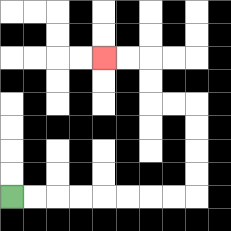{'start': '[0, 8]', 'end': '[4, 2]', 'path_directions': 'R,R,R,R,R,R,R,R,U,U,U,U,L,L,U,U,L,L', 'path_coordinates': '[[0, 8], [1, 8], [2, 8], [3, 8], [4, 8], [5, 8], [6, 8], [7, 8], [8, 8], [8, 7], [8, 6], [8, 5], [8, 4], [7, 4], [6, 4], [6, 3], [6, 2], [5, 2], [4, 2]]'}